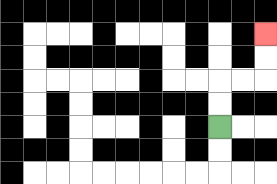{'start': '[9, 5]', 'end': '[11, 1]', 'path_directions': 'U,U,R,R,U,U', 'path_coordinates': '[[9, 5], [9, 4], [9, 3], [10, 3], [11, 3], [11, 2], [11, 1]]'}